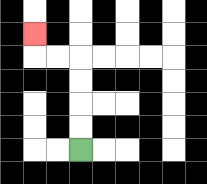{'start': '[3, 6]', 'end': '[1, 1]', 'path_directions': 'U,U,U,U,L,L,U', 'path_coordinates': '[[3, 6], [3, 5], [3, 4], [3, 3], [3, 2], [2, 2], [1, 2], [1, 1]]'}